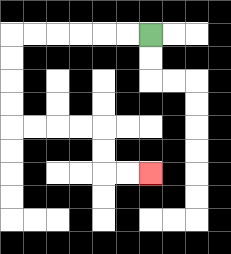{'start': '[6, 1]', 'end': '[6, 7]', 'path_directions': 'L,L,L,L,L,L,D,D,D,D,R,R,R,R,D,D,R,R', 'path_coordinates': '[[6, 1], [5, 1], [4, 1], [3, 1], [2, 1], [1, 1], [0, 1], [0, 2], [0, 3], [0, 4], [0, 5], [1, 5], [2, 5], [3, 5], [4, 5], [4, 6], [4, 7], [5, 7], [6, 7]]'}